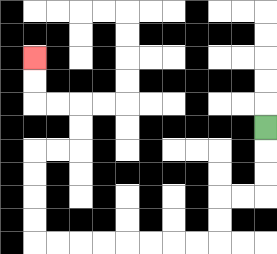{'start': '[11, 5]', 'end': '[1, 2]', 'path_directions': 'D,D,D,L,L,D,D,L,L,L,L,L,L,L,L,U,U,U,U,R,R,U,U,L,L,U,U', 'path_coordinates': '[[11, 5], [11, 6], [11, 7], [11, 8], [10, 8], [9, 8], [9, 9], [9, 10], [8, 10], [7, 10], [6, 10], [5, 10], [4, 10], [3, 10], [2, 10], [1, 10], [1, 9], [1, 8], [1, 7], [1, 6], [2, 6], [3, 6], [3, 5], [3, 4], [2, 4], [1, 4], [1, 3], [1, 2]]'}